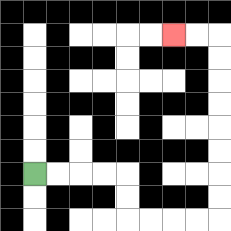{'start': '[1, 7]', 'end': '[7, 1]', 'path_directions': 'R,R,R,R,D,D,R,R,R,R,U,U,U,U,U,U,U,U,L,L', 'path_coordinates': '[[1, 7], [2, 7], [3, 7], [4, 7], [5, 7], [5, 8], [5, 9], [6, 9], [7, 9], [8, 9], [9, 9], [9, 8], [9, 7], [9, 6], [9, 5], [9, 4], [9, 3], [9, 2], [9, 1], [8, 1], [7, 1]]'}